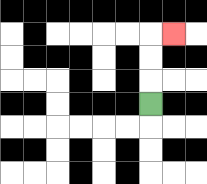{'start': '[6, 4]', 'end': '[7, 1]', 'path_directions': 'U,U,U,R', 'path_coordinates': '[[6, 4], [6, 3], [6, 2], [6, 1], [7, 1]]'}